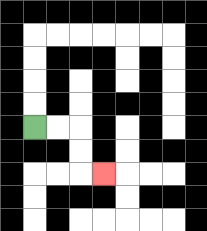{'start': '[1, 5]', 'end': '[4, 7]', 'path_directions': 'R,R,D,D,R', 'path_coordinates': '[[1, 5], [2, 5], [3, 5], [3, 6], [3, 7], [4, 7]]'}